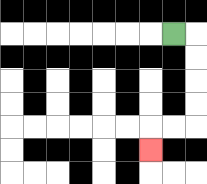{'start': '[7, 1]', 'end': '[6, 6]', 'path_directions': 'R,D,D,D,D,L,L,D', 'path_coordinates': '[[7, 1], [8, 1], [8, 2], [8, 3], [8, 4], [8, 5], [7, 5], [6, 5], [6, 6]]'}